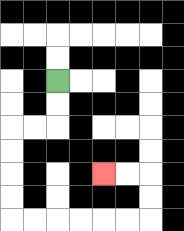{'start': '[2, 3]', 'end': '[4, 7]', 'path_directions': 'D,D,L,L,D,D,D,D,R,R,R,R,R,R,U,U,L,L', 'path_coordinates': '[[2, 3], [2, 4], [2, 5], [1, 5], [0, 5], [0, 6], [0, 7], [0, 8], [0, 9], [1, 9], [2, 9], [3, 9], [4, 9], [5, 9], [6, 9], [6, 8], [6, 7], [5, 7], [4, 7]]'}